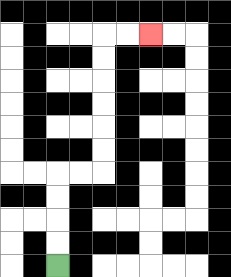{'start': '[2, 11]', 'end': '[6, 1]', 'path_directions': 'U,U,U,U,R,R,U,U,U,U,U,U,R,R', 'path_coordinates': '[[2, 11], [2, 10], [2, 9], [2, 8], [2, 7], [3, 7], [4, 7], [4, 6], [4, 5], [4, 4], [4, 3], [4, 2], [4, 1], [5, 1], [6, 1]]'}